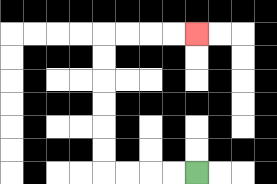{'start': '[8, 7]', 'end': '[8, 1]', 'path_directions': 'L,L,L,L,U,U,U,U,U,U,R,R,R,R', 'path_coordinates': '[[8, 7], [7, 7], [6, 7], [5, 7], [4, 7], [4, 6], [4, 5], [4, 4], [4, 3], [4, 2], [4, 1], [5, 1], [6, 1], [7, 1], [8, 1]]'}